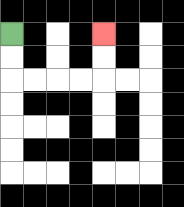{'start': '[0, 1]', 'end': '[4, 1]', 'path_directions': 'D,D,R,R,R,R,U,U', 'path_coordinates': '[[0, 1], [0, 2], [0, 3], [1, 3], [2, 3], [3, 3], [4, 3], [4, 2], [4, 1]]'}